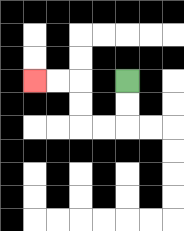{'start': '[5, 3]', 'end': '[1, 3]', 'path_directions': 'D,D,L,L,U,U,L,L', 'path_coordinates': '[[5, 3], [5, 4], [5, 5], [4, 5], [3, 5], [3, 4], [3, 3], [2, 3], [1, 3]]'}